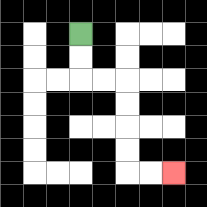{'start': '[3, 1]', 'end': '[7, 7]', 'path_directions': 'D,D,R,R,D,D,D,D,R,R', 'path_coordinates': '[[3, 1], [3, 2], [3, 3], [4, 3], [5, 3], [5, 4], [5, 5], [5, 6], [5, 7], [6, 7], [7, 7]]'}